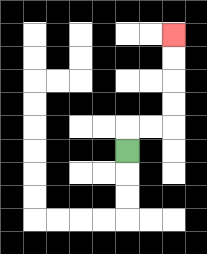{'start': '[5, 6]', 'end': '[7, 1]', 'path_directions': 'U,R,R,U,U,U,U', 'path_coordinates': '[[5, 6], [5, 5], [6, 5], [7, 5], [7, 4], [7, 3], [7, 2], [7, 1]]'}